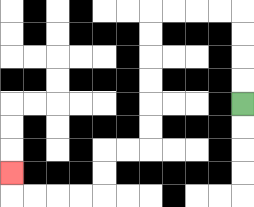{'start': '[10, 4]', 'end': '[0, 7]', 'path_directions': 'U,U,U,U,L,L,L,L,D,D,D,D,D,D,L,L,D,D,L,L,L,L,U', 'path_coordinates': '[[10, 4], [10, 3], [10, 2], [10, 1], [10, 0], [9, 0], [8, 0], [7, 0], [6, 0], [6, 1], [6, 2], [6, 3], [6, 4], [6, 5], [6, 6], [5, 6], [4, 6], [4, 7], [4, 8], [3, 8], [2, 8], [1, 8], [0, 8], [0, 7]]'}